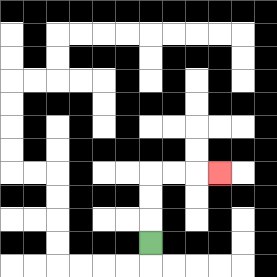{'start': '[6, 10]', 'end': '[9, 7]', 'path_directions': 'U,U,U,R,R,R', 'path_coordinates': '[[6, 10], [6, 9], [6, 8], [6, 7], [7, 7], [8, 7], [9, 7]]'}